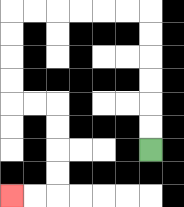{'start': '[6, 6]', 'end': '[0, 8]', 'path_directions': 'U,U,U,U,U,U,L,L,L,L,L,L,D,D,D,D,R,R,D,D,D,D,L,L', 'path_coordinates': '[[6, 6], [6, 5], [6, 4], [6, 3], [6, 2], [6, 1], [6, 0], [5, 0], [4, 0], [3, 0], [2, 0], [1, 0], [0, 0], [0, 1], [0, 2], [0, 3], [0, 4], [1, 4], [2, 4], [2, 5], [2, 6], [2, 7], [2, 8], [1, 8], [0, 8]]'}